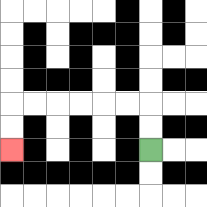{'start': '[6, 6]', 'end': '[0, 6]', 'path_directions': 'U,U,L,L,L,L,L,L,D,D', 'path_coordinates': '[[6, 6], [6, 5], [6, 4], [5, 4], [4, 4], [3, 4], [2, 4], [1, 4], [0, 4], [0, 5], [0, 6]]'}